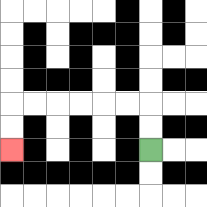{'start': '[6, 6]', 'end': '[0, 6]', 'path_directions': 'U,U,L,L,L,L,L,L,D,D', 'path_coordinates': '[[6, 6], [6, 5], [6, 4], [5, 4], [4, 4], [3, 4], [2, 4], [1, 4], [0, 4], [0, 5], [0, 6]]'}